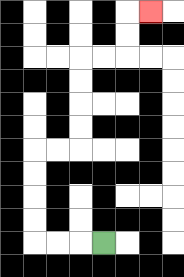{'start': '[4, 10]', 'end': '[6, 0]', 'path_directions': 'L,L,L,U,U,U,U,R,R,U,U,U,U,R,R,U,U,R', 'path_coordinates': '[[4, 10], [3, 10], [2, 10], [1, 10], [1, 9], [1, 8], [1, 7], [1, 6], [2, 6], [3, 6], [3, 5], [3, 4], [3, 3], [3, 2], [4, 2], [5, 2], [5, 1], [5, 0], [6, 0]]'}